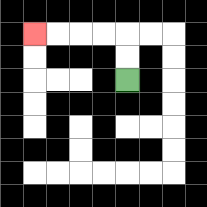{'start': '[5, 3]', 'end': '[1, 1]', 'path_directions': 'U,U,L,L,L,L', 'path_coordinates': '[[5, 3], [5, 2], [5, 1], [4, 1], [3, 1], [2, 1], [1, 1]]'}